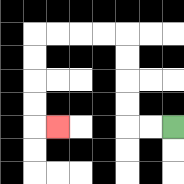{'start': '[7, 5]', 'end': '[2, 5]', 'path_directions': 'L,L,U,U,U,U,L,L,L,L,D,D,D,D,R', 'path_coordinates': '[[7, 5], [6, 5], [5, 5], [5, 4], [5, 3], [5, 2], [5, 1], [4, 1], [3, 1], [2, 1], [1, 1], [1, 2], [1, 3], [1, 4], [1, 5], [2, 5]]'}